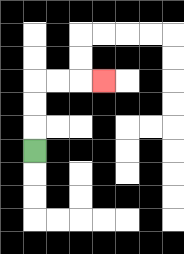{'start': '[1, 6]', 'end': '[4, 3]', 'path_directions': 'U,U,U,R,R,R', 'path_coordinates': '[[1, 6], [1, 5], [1, 4], [1, 3], [2, 3], [3, 3], [4, 3]]'}